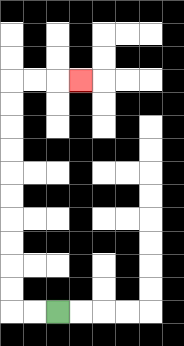{'start': '[2, 13]', 'end': '[3, 3]', 'path_directions': 'L,L,U,U,U,U,U,U,U,U,U,U,R,R,R', 'path_coordinates': '[[2, 13], [1, 13], [0, 13], [0, 12], [0, 11], [0, 10], [0, 9], [0, 8], [0, 7], [0, 6], [0, 5], [0, 4], [0, 3], [1, 3], [2, 3], [3, 3]]'}